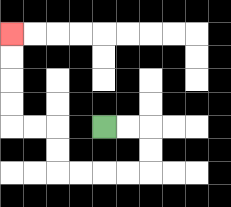{'start': '[4, 5]', 'end': '[0, 1]', 'path_directions': 'R,R,D,D,L,L,L,L,U,U,L,L,U,U,U,U', 'path_coordinates': '[[4, 5], [5, 5], [6, 5], [6, 6], [6, 7], [5, 7], [4, 7], [3, 7], [2, 7], [2, 6], [2, 5], [1, 5], [0, 5], [0, 4], [0, 3], [0, 2], [0, 1]]'}